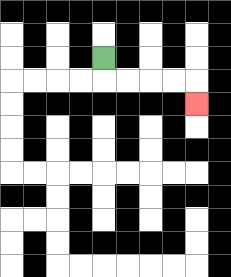{'start': '[4, 2]', 'end': '[8, 4]', 'path_directions': 'D,R,R,R,R,D', 'path_coordinates': '[[4, 2], [4, 3], [5, 3], [6, 3], [7, 3], [8, 3], [8, 4]]'}